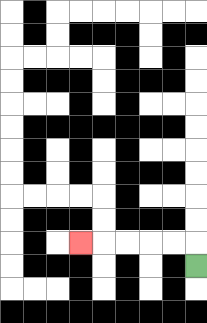{'start': '[8, 11]', 'end': '[3, 10]', 'path_directions': 'U,L,L,L,L,L', 'path_coordinates': '[[8, 11], [8, 10], [7, 10], [6, 10], [5, 10], [4, 10], [3, 10]]'}